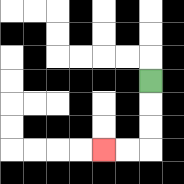{'start': '[6, 3]', 'end': '[4, 6]', 'path_directions': 'D,D,D,L,L', 'path_coordinates': '[[6, 3], [6, 4], [6, 5], [6, 6], [5, 6], [4, 6]]'}